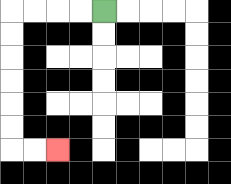{'start': '[4, 0]', 'end': '[2, 6]', 'path_directions': 'L,L,L,L,D,D,D,D,D,D,R,R', 'path_coordinates': '[[4, 0], [3, 0], [2, 0], [1, 0], [0, 0], [0, 1], [0, 2], [0, 3], [0, 4], [0, 5], [0, 6], [1, 6], [2, 6]]'}